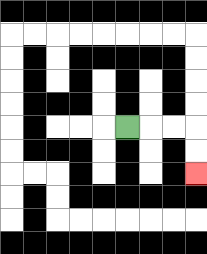{'start': '[5, 5]', 'end': '[8, 7]', 'path_directions': 'R,R,R,D,D', 'path_coordinates': '[[5, 5], [6, 5], [7, 5], [8, 5], [8, 6], [8, 7]]'}